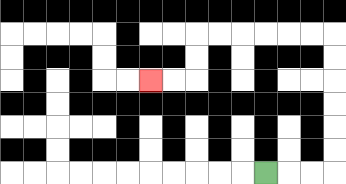{'start': '[11, 7]', 'end': '[6, 3]', 'path_directions': 'R,R,R,U,U,U,U,U,U,L,L,L,L,L,L,D,D,L,L', 'path_coordinates': '[[11, 7], [12, 7], [13, 7], [14, 7], [14, 6], [14, 5], [14, 4], [14, 3], [14, 2], [14, 1], [13, 1], [12, 1], [11, 1], [10, 1], [9, 1], [8, 1], [8, 2], [8, 3], [7, 3], [6, 3]]'}